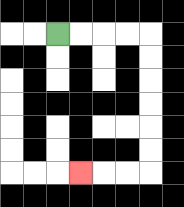{'start': '[2, 1]', 'end': '[3, 7]', 'path_directions': 'R,R,R,R,D,D,D,D,D,D,L,L,L', 'path_coordinates': '[[2, 1], [3, 1], [4, 1], [5, 1], [6, 1], [6, 2], [6, 3], [6, 4], [6, 5], [6, 6], [6, 7], [5, 7], [4, 7], [3, 7]]'}